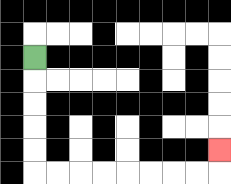{'start': '[1, 2]', 'end': '[9, 6]', 'path_directions': 'D,D,D,D,D,R,R,R,R,R,R,R,R,U', 'path_coordinates': '[[1, 2], [1, 3], [1, 4], [1, 5], [1, 6], [1, 7], [2, 7], [3, 7], [4, 7], [5, 7], [6, 7], [7, 7], [8, 7], [9, 7], [9, 6]]'}